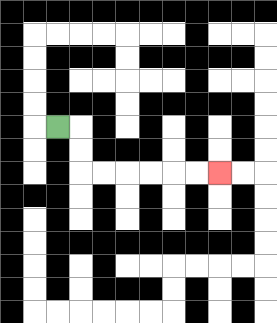{'start': '[2, 5]', 'end': '[9, 7]', 'path_directions': 'R,D,D,R,R,R,R,R,R', 'path_coordinates': '[[2, 5], [3, 5], [3, 6], [3, 7], [4, 7], [5, 7], [6, 7], [7, 7], [8, 7], [9, 7]]'}